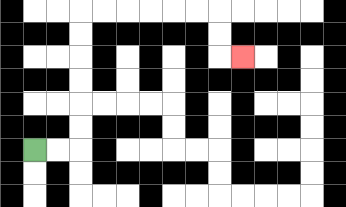{'start': '[1, 6]', 'end': '[10, 2]', 'path_directions': 'R,R,U,U,U,U,U,U,R,R,R,R,R,R,D,D,R', 'path_coordinates': '[[1, 6], [2, 6], [3, 6], [3, 5], [3, 4], [3, 3], [3, 2], [3, 1], [3, 0], [4, 0], [5, 0], [6, 0], [7, 0], [8, 0], [9, 0], [9, 1], [9, 2], [10, 2]]'}